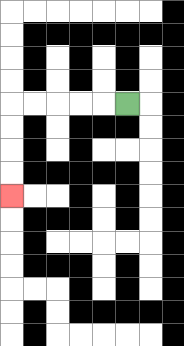{'start': '[5, 4]', 'end': '[0, 8]', 'path_directions': 'L,L,L,L,L,D,D,D,D', 'path_coordinates': '[[5, 4], [4, 4], [3, 4], [2, 4], [1, 4], [0, 4], [0, 5], [0, 6], [0, 7], [0, 8]]'}